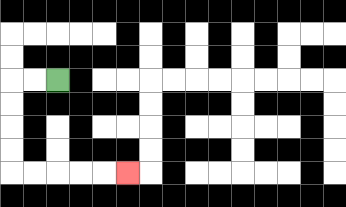{'start': '[2, 3]', 'end': '[5, 7]', 'path_directions': 'L,L,D,D,D,D,R,R,R,R,R', 'path_coordinates': '[[2, 3], [1, 3], [0, 3], [0, 4], [0, 5], [0, 6], [0, 7], [1, 7], [2, 7], [3, 7], [4, 7], [5, 7]]'}